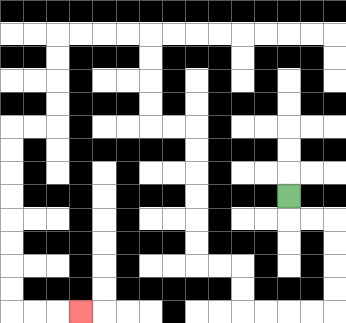{'start': '[12, 8]', 'end': '[3, 13]', 'path_directions': 'D,R,R,D,D,D,D,L,L,L,L,U,U,L,L,U,U,U,U,U,U,L,L,U,U,U,U,L,L,L,L,D,D,D,D,L,L,D,D,D,D,D,D,D,D,R,R,R', 'path_coordinates': '[[12, 8], [12, 9], [13, 9], [14, 9], [14, 10], [14, 11], [14, 12], [14, 13], [13, 13], [12, 13], [11, 13], [10, 13], [10, 12], [10, 11], [9, 11], [8, 11], [8, 10], [8, 9], [8, 8], [8, 7], [8, 6], [8, 5], [7, 5], [6, 5], [6, 4], [6, 3], [6, 2], [6, 1], [5, 1], [4, 1], [3, 1], [2, 1], [2, 2], [2, 3], [2, 4], [2, 5], [1, 5], [0, 5], [0, 6], [0, 7], [0, 8], [0, 9], [0, 10], [0, 11], [0, 12], [0, 13], [1, 13], [2, 13], [3, 13]]'}